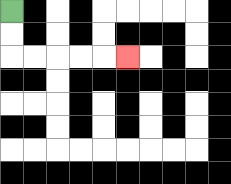{'start': '[0, 0]', 'end': '[5, 2]', 'path_directions': 'D,D,R,R,R,R,R', 'path_coordinates': '[[0, 0], [0, 1], [0, 2], [1, 2], [2, 2], [3, 2], [4, 2], [5, 2]]'}